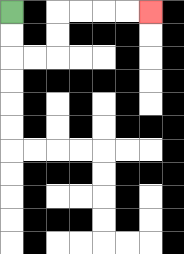{'start': '[0, 0]', 'end': '[6, 0]', 'path_directions': 'D,D,R,R,U,U,R,R,R,R', 'path_coordinates': '[[0, 0], [0, 1], [0, 2], [1, 2], [2, 2], [2, 1], [2, 0], [3, 0], [4, 0], [5, 0], [6, 0]]'}